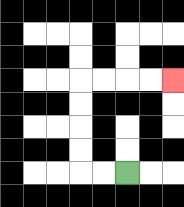{'start': '[5, 7]', 'end': '[7, 3]', 'path_directions': 'L,L,U,U,U,U,R,R,R,R', 'path_coordinates': '[[5, 7], [4, 7], [3, 7], [3, 6], [3, 5], [3, 4], [3, 3], [4, 3], [5, 3], [6, 3], [7, 3]]'}